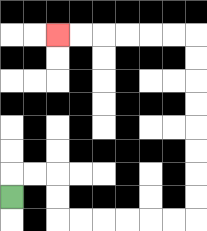{'start': '[0, 8]', 'end': '[2, 1]', 'path_directions': 'U,R,R,D,D,R,R,R,R,R,R,U,U,U,U,U,U,U,U,L,L,L,L,L,L', 'path_coordinates': '[[0, 8], [0, 7], [1, 7], [2, 7], [2, 8], [2, 9], [3, 9], [4, 9], [5, 9], [6, 9], [7, 9], [8, 9], [8, 8], [8, 7], [8, 6], [8, 5], [8, 4], [8, 3], [8, 2], [8, 1], [7, 1], [6, 1], [5, 1], [4, 1], [3, 1], [2, 1]]'}